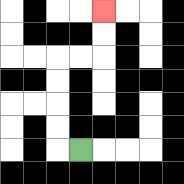{'start': '[3, 6]', 'end': '[4, 0]', 'path_directions': 'L,U,U,U,U,R,R,U,U', 'path_coordinates': '[[3, 6], [2, 6], [2, 5], [2, 4], [2, 3], [2, 2], [3, 2], [4, 2], [4, 1], [4, 0]]'}